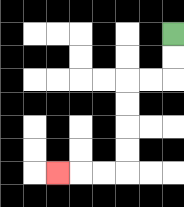{'start': '[7, 1]', 'end': '[2, 7]', 'path_directions': 'D,D,L,L,D,D,D,D,L,L,L', 'path_coordinates': '[[7, 1], [7, 2], [7, 3], [6, 3], [5, 3], [5, 4], [5, 5], [5, 6], [5, 7], [4, 7], [3, 7], [2, 7]]'}